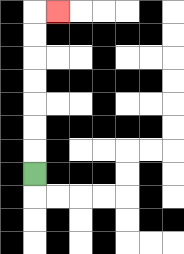{'start': '[1, 7]', 'end': '[2, 0]', 'path_directions': 'U,U,U,U,U,U,U,R', 'path_coordinates': '[[1, 7], [1, 6], [1, 5], [1, 4], [1, 3], [1, 2], [1, 1], [1, 0], [2, 0]]'}